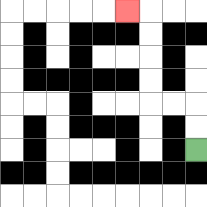{'start': '[8, 6]', 'end': '[5, 0]', 'path_directions': 'U,U,L,L,U,U,U,U,L', 'path_coordinates': '[[8, 6], [8, 5], [8, 4], [7, 4], [6, 4], [6, 3], [6, 2], [6, 1], [6, 0], [5, 0]]'}